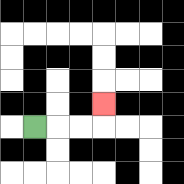{'start': '[1, 5]', 'end': '[4, 4]', 'path_directions': 'R,R,R,U', 'path_coordinates': '[[1, 5], [2, 5], [3, 5], [4, 5], [4, 4]]'}